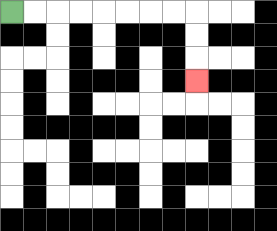{'start': '[0, 0]', 'end': '[8, 3]', 'path_directions': 'R,R,R,R,R,R,R,R,D,D,D', 'path_coordinates': '[[0, 0], [1, 0], [2, 0], [3, 0], [4, 0], [5, 0], [6, 0], [7, 0], [8, 0], [8, 1], [8, 2], [8, 3]]'}